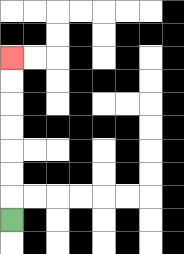{'start': '[0, 9]', 'end': '[0, 2]', 'path_directions': 'U,U,U,U,U,U,U', 'path_coordinates': '[[0, 9], [0, 8], [0, 7], [0, 6], [0, 5], [0, 4], [0, 3], [0, 2]]'}